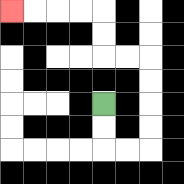{'start': '[4, 4]', 'end': '[0, 0]', 'path_directions': 'D,D,R,R,U,U,U,U,L,L,U,U,L,L,L,L', 'path_coordinates': '[[4, 4], [4, 5], [4, 6], [5, 6], [6, 6], [6, 5], [6, 4], [6, 3], [6, 2], [5, 2], [4, 2], [4, 1], [4, 0], [3, 0], [2, 0], [1, 0], [0, 0]]'}